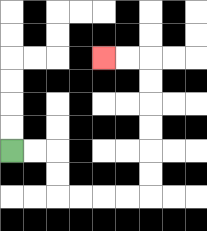{'start': '[0, 6]', 'end': '[4, 2]', 'path_directions': 'R,R,D,D,R,R,R,R,U,U,U,U,U,U,L,L', 'path_coordinates': '[[0, 6], [1, 6], [2, 6], [2, 7], [2, 8], [3, 8], [4, 8], [5, 8], [6, 8], [6, 7], [6, 6], [6, 5], [6, 4], [6, 3], [6, 2], [5, 2], [4, 2]]'}